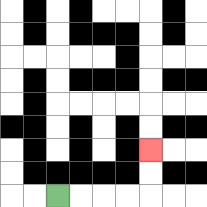{'start': '[2, 8]', 'end': '[6, 6]', 'path_directions': 'R,R,R,R,U,U', 'path_coordinates': '[[2, 8], [3, 8], [4, 8], [5, 8], [6, 8], [6, 7], [6, 6]]'}